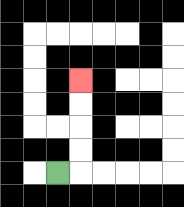{'start': '[2, 7]', 'end': '[3, 3]', 'path_directions': 'R,U,U,U,U', 'path_coordinates': '[[2, 7], [3, 7], [3, 6], [3, 5], [3, 4], [3, 3]]'}